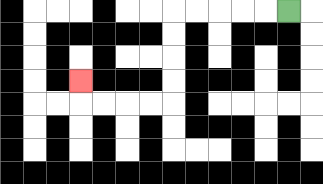{'start': '[12, 0]', 'end': '[3, 3]', 'path_directions': 'L,L,L,L,L,D,D,D,D,L,L,L,L,U', 'path_coordinates': '[[12, 0], [11, 0], [10, 0], [9, 0], [8, 0], [7, 0], [7, 1], [7, 2], [7, 3], [7, 4], [6, 4], [5, 4], [4, 4], [3, 4], [3, 3]]'}